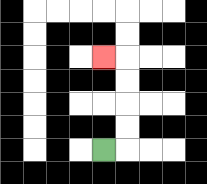{'start': '[4, 6]', 'end': '[4, 2]', 'path_directions': 'R,U,U,U,U,L', 'path_coordinates': '[[4, 6], [5, 6], [5, 5], [5, 4], [5, 3], [5, 2], [4, 2]]'}